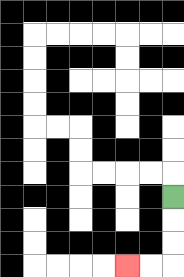{'start': '[7, 8]', 'end': '[5, 11]', 'path_directions': 'D,D,D,L,L', 'path_coordinates': '[[7, 8], [7, 9], [7, 10], [7, 11], [6, 11], [5, 11]]'}